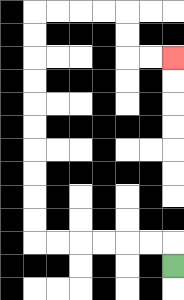{'start': '[7, 11]', 'end': '[7, 2]', 'path_directions': 'U,L,L,L,L,L,L,U,U,U,U,U,U,U,U,U,U,R,R,R,R,D,D,R,R', 'path_coordinates': '[[7, 11], [7, 10], [6, 10], [5, 10], [4, 10], [3, 10], [2, 10], [1, 10], [1, 9], [1, 8], [1, 7], [1, 6], [1, 5], [1, 4], [1, 3], [1, 2], [1, 1], [1, 0], [2, 0], [3, 0], [4, 0], [5, 0], [5, 1], [5, 2], [6, 2], [7, 2]]'}